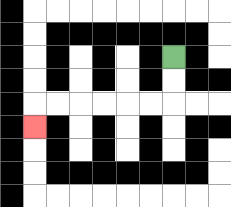{'start': '[7, 2]', 'end': '[1, 5]', 'path_directions': 'D,D,L,L,L,L,L,L,D', 'path_coordinates': '[[7, 2], [7, 3], [7, 4], [6, 4], [5, 4], [4, 4], [3, 4], [2, 4], [1, 4], [1, 5]]'}